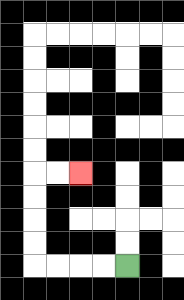{'start': '[5, 11]', 'end': '[3, 7]', 'path_directions': 'L,L,L,L,U,U,U,U,R,R', 'path_coordinates': '[[5, 11], [4, 11], [3, 11], [2, 11], [1, 11], [1, 10], [1, 9], [1, 8], [1, 7], [2, 7], [3, 7]]'}